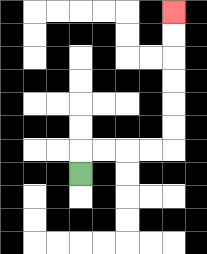{'start': '[3, 7]', 'end': '[7, 0]', 'path_directions': 'U,R,R,R,R,U,U,U,U,U,U', 'path_coordinates': '[[3, 7], [3, 6], [4, 6], [5, 6], [6, 6], [7, 6], [7, 5], [7, 4], [7, 3], [7, 2], [7, 1], [7, 0]]'}